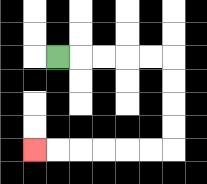{'start': '[2, 2]', 'end': '[1, 6]', 'path_directions': 'R,R,R,R,R,D,D,D,D,L,L,L,L,L,L', 'path_coordinates': '[[2, 2], [3, 2], [4, 2], [5, 2], [6, 2], [7, 2], [7, 3], [7, 4], [7, 5], [7, 6], [6, 6], [5, 6], [4, 6], [3, 6], [2, 6], [1, 6]]'}